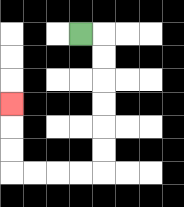{'start': '[3, 1]', 'end': '[0, 4]', 'path_directions': 'R,D,D,D,D,D,D,L,L,L,L,U,U,U', 'path_coordinates': '[[3, 1], [4, 1], [4, 2], [4, 3], [4, 4], [4, 5], [4, 6], [4, 7], [3, 7], [2, 7], [1, 7], [0, 7], [0, 6], [0, 5], [0, 4]]'}